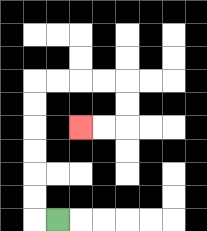{'start': '[2, 9]', 'end': '[3, 5]', 'path_directions': 'L,U,U,U,U,U,U,R,R,R,R,D,D,L,L', 'path_coordinates': '[[2, 9], [1, 9], [1, 8], [1, 7], [1, 6], [1, 5], [1, 4], [1, 3], [2, 3], [3, 3], [4, 3], [5, 3], [5, 4], [5, 5], [4, 5], [3, 5]]'}